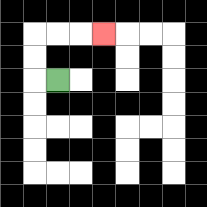{'start': '[2, 3]', 'end': '[4, 1]', 'path_directions': 'L,U,U,R,R,R', 'path_coordinates': '[[2, 3], [1, 3], [1, 2], [1, 1], [2, 1], [3, 1], [4, 1]]'}